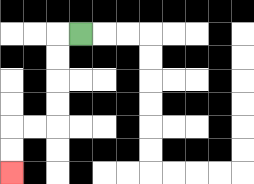{'start': '[3, 1]', 'end': '[0, 7]', 'path_directions': 'L,D,D,D,D,L,L,D,D', 'path_coordinates': '[[3, 1], [2, 1], [2, 2], [2, 3], [2, 4], [2, 5], [1, 5], [0, 5], [0, 6], [0, 7]]'}